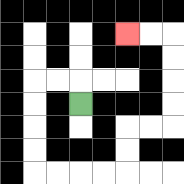{'start': '[3, 4]', 'end': '[5, 1]', 'path_directions': 'U,L,L,D,D,D,D,R,R,R,R,U,U,R,R,U,U,U,U,L,L', 'path_coordinates': '[[3, 4], [3, 3], [2, 3], [1, 3], [1, 4], [1, 5], [1, 6], [1, 7], [2, 7], [3, 7], [4, 7], [5, 7], [5, 6], [5, 5], [6, 5], [7, 5], [7, 4], [7, 3], [7, 2], [7, 1], [6, 1], [5, 1]]'}